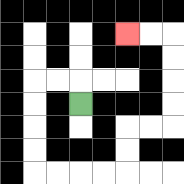{'start': '[3, 4]', 'end': '[5, 1]', 'path_directions': 'U,L,L,D,D,D,D,R,R,R,R,U,U,R,R,U,U,U,U,L,L', 'path_coordinates': '[[3, 4], [3, 3], [2, 3], [1, 3], [1, 4], [1, 5], [1, 6], [1, 7], [2, 7], [3, 7], [4, 7], [5, 7], [5, 6], [5, 5], [6, 5], [7, 5], [7, 4], [7, 3], [7, 2], [7, 1], [6, 1], [5, 1]]'}